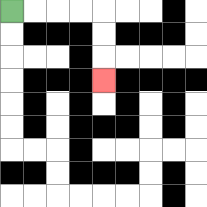{'start': '[0, 0]', 'end': '[4, 3]', 'path_directions': 'R,R,R,R,D,D,D', 'path_coordinates': '[[0, 0], [1, 0], [2, 0], [3, 0], [4, 0], [4, 1], [4, 2], [4, 3]]'}